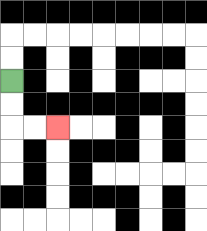{'start': '[0, 3]', 'end': '[2, 5]', 'path_directions': 'D,D,R,R', 'path_coordinates': '[[0, 3], [0, 4], [0, 5], [1, 5], [2, 5]]'}